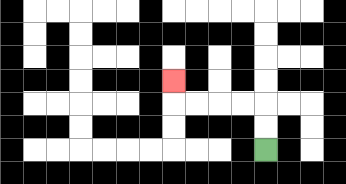{'start': '[11, 6]', 'end': '[7, 3]', 'path_directions': 'U,U,L,L,L,L,U', 'path_coordinates': '[[11, 6], [11, 5], [11, 4], [10, 4], [9, 4], [8, 4], [7, 4], [7, 3]]'}